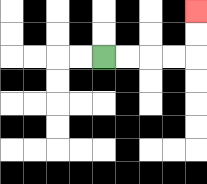{'start': '[4, 2]', 'end': '[8, 0]', 'path_directions': 'R,R,R,R,U,U', 'path_coordinates': '[[4, 2], [5, 2], [6, 2], [7, 2], [8, 2], [8, 1], [8, 0]]'}